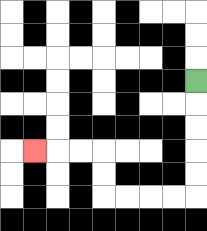{'start': '[8, 3]', 'end': '[1, 6]', 'path_directions': 'D,D,D,D,D,L,L,L,L,U,U,L,L,L', 'path_coordinates': '[[8, 3], [8, 4], [8, 5], [8, 6], [8, 7], [8, 8], [7, 8], [6, 8], [5, 8], [4, 8], [4, 7], [4, 6], [3, 6], [2, 6], [1, 6]]'}